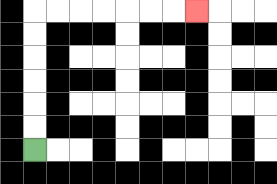{'start': '[1, 6]', 'end': '[8, 0]', 'path_directions': 'U,U,U,U,U,U,R,R,R,R,R,R,R', 'path_coordinates': '[[1, 6], [1, 5], [1, 4], [1, 3], [1, 2], [1, 1], [1, 0], [2, 0], [3, 0], [4, 0], [5, 0], [6, 0], [7, 0], [8, 0]]'}